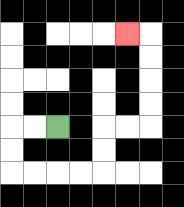{'start': '[2, 5]', 'end': '[5, 1]', 'path_directions': 'L,L,D,D,R,R,R,R,U,U,R,R,U,U,U,U,L', 'path_coordinates': '[[2, 5], [1, 5], [0, 5], [0, 6], [0, 7], [1, 7], [2, 7], [3, 7], [4, 7], [4, 6], [4, 5], [5, 5], [6, 5], [6, 4], [6, 3], [6, 2], [6, 1], [5, 1]]'}